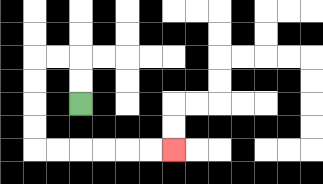{'start': '[3, 4]', 'end': '[7, 6]', 'path_directions': 'U,U,L,L,D,D,D,D,R,R,R,R,R,R', 'path_coordinates': '[[3, 4], [3, 3], [3, 2], [2, 2], [1, 2], [1, 3], [1, 4], [1, 5], [1, 6], [2, 6], [3, 6], [4, 6], [5, 6], [6, 6], [7, 6]]'}